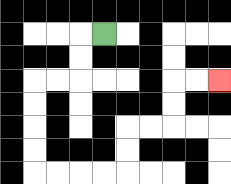{'start': '[4, 1]', 'end': '[9, 3]', 'path_directions': 'L,D,D,L,L,D,D,D,D,R,R,R,R,U,U,R,R,U,U,R,R', 'path_coordinates': '[[4, 1], [3, 1], [3, 2], [3, 3], [2, 3], [1, 3], [1, 4], [1, 5], [1, 6], [1, 7], [2, 7], [3, 7], [4, 7], [5, 7], [5, 6], [5, 5], [6, 5], [7, 5], [7, 4], [7, 3], [8, 3], [9, 3]]'}